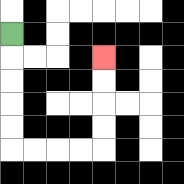{'start': '[0, 1]', 'end': '[4, 2]', 'path_directions': 'D,D,D,D,D,R,R,R,R,U,U,U,U', 'path_coordinates': '[[0, 1], [0, 2], [0, 3], [0, 4], [0, 5], [0, 6], [1, 6], [2, 6], [3, 6], [4, 6], [4, 5], [4, 4], [4, 3], [4, 2]]'}